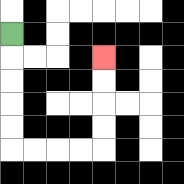{'start': '[0, 1]', 'end': '[4, 2]', 'path_directions': 'D,D,D,D,D,R,R,R,R,U,U,U,U', 'path_coordinates': '[[0, 1], [0, 2], [0, 3], [0, 4], [0, 5], [0, 6], [1, 6], [2, 6], [3, 6], [4, 6], [4, 5], [4, 4], [4, 3], [4, 2]]'}